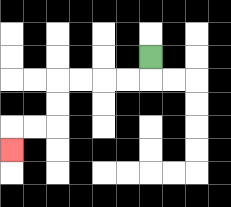{'start': '[6, 2]', 'end': '[0, 6]', 'path_directions': 'D,L,L,L,L,D,D,L,L,D', 'path_coordinates': '[[6, 2], [6, 3], [5, 3], [4, 3], [3, 3], [2, 3], [2, 4], [2, 5], [1, 5], [0, 5], [0, 6]]'}